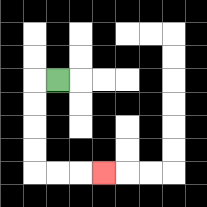{'start': '[2, 3]', 'end': '[4, 7]', 'path_directions': 'L,D,D,D,D,R,R,R', 'path_coordinates': '[[2, 3], [1, 3], [1, 4], [1, 5], [1, 6], [1, 7], [2, 7], [3, 7], [4, 7]]'}